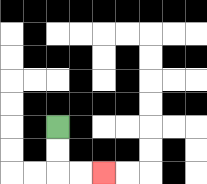{'start': '[2, 5]', 'end': '[4, 7]', 'path_directions': 'D,D,R,R', 'path_coordinates': '[[2, 5], [2, 6], [2, 7], [3, 7], [4, 7]]'}